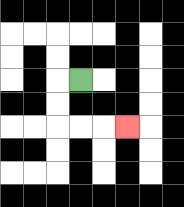{'start': '[3, 3]', 'end': '[5, 5]', 'path_directions': 'L,D,D,R,R,R', 'path_coordinates': '[[3, 3], [2, 3], [2, 4], [2, 5], [3, 5], [4, 5], [5, 5]]'}